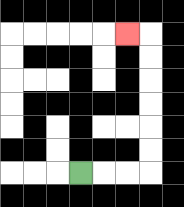{'start': '[3, 7]', 'end': '[5, 1]', 'path_directions': 'R,R,R,U,U,U,U,U,U,L', 'path_coordinates': '[[3, 7], [4, 7], [5, 7], [6, 7], [6, 6], [6, 5], [6, 4], [6, 3], [6, 2], [6, 1], [5, 1]]'}